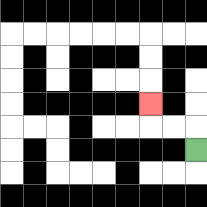{'start': '[8, 6]', 'end': '[6, 4]', 'path_directions': 'U,L,L,U', 'path_coordinates': '[[8, 6], [8, 5], [7, 5], [6, 5], [6, 4]]'}